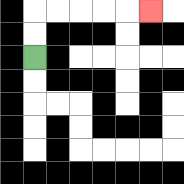{'start': '[1, 2]', 'end': '[6, 0]', 'path_directions': 'U,U,R,R,R,R,R', 'path_coordinates': '[[1, 2], [1, 1], [1, 0], [2, 0], [3, 0], [4, 0], [5, 0], [6, 0]]'}